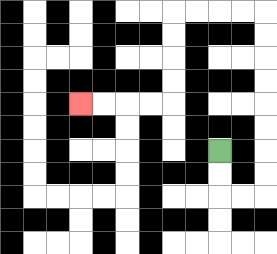{'start': '[9, 6]', 'end': '[3, 4]', 'path_directions': 'D,D,R,R,U,U,U,U,U,U,U,U,L,L,L,L,D,D,D,D,L,L,L,L', 'path_coordinates': '[[9, 6], [9, 7], [9, 8], [10, 8], [11, 8], [11, 7], [11, 6], [11, 5], [11, 4], [11, 3], [11, 2], [11, 1], [11, 0], [10, 0], [9, 0], [8, 0], [7, 0], [7, 1], [7, 2], [7, 3], [7, 4], [6, 4], [5, 4], [4, 4], [3, 4]]'}